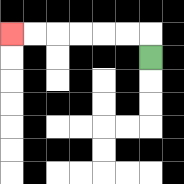{'start': '[6, 2]', 'end': '[0, 1]', 'path_directions': 'U,L,L,L,L,L,L', 'path_coordinates': '[[6, 2], [6, 1], [5, 1], [4, 1], [3, 1], [2, 1], [1, 1], [0, 1]]'}